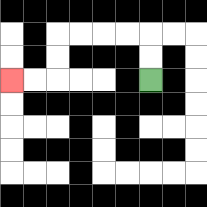{'start': '[6, 3]', 'end': '[0, 3]', 'path_directions': 'U,U,L,L,L,L,D,D,L,L', 'path_coordinates': '[[6, 3], [6, 2], [6, 1], [5, 1], [4, 1], [3, 1], [2, 1], [2, 2], [2, 3], [1, 3], [0, 3]]'}